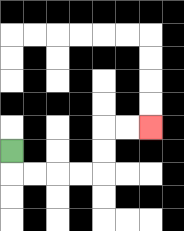{'start': '[0, 6]', 'end': '[6, 5]', 'path_directions': 'D,R,R,R,R,U,U,R,R', 'path_coordinates': '[[0, 6], [0, 7], [1, 7], [2, 7], [3, 7], [4, 7], [4, 6], [4, 5], [5, 5], [6, 5]]'}